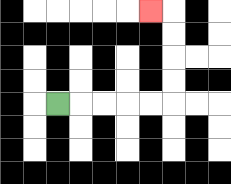{'start': '[2, 4]', 'end': '[6, 0]', 'path_directions': 'R,R,R,R,R,U,U,U,U,L', 'path_coordinates': '[[2, 4], [3, 4], [4, 4], [5, 4], [6, 4], [7, 4], [7, 3], [7, 2], [7, 1], [7, 0], [6, 0]]'}